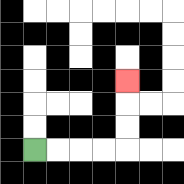{'start': '[1, 6]', 'end': '[5, 3]', 'path_directions': 'R,R,R,R,U,U,U', 'path_coordinates': '[[1, 6], [2, 6], [3, 6], [4, 6], [5, 6], [5, 5], [5, 4], [5, 3]]'}